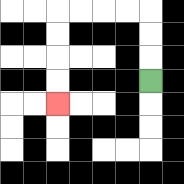{'start': '[6, 3]', 'end': '[2, 4]', 'path_directions': 'U,U,U,L,L,L,L,D,D,D,D', 'path_coordinates': '[[6, 3], [6, 2], [6, 1], [6, 0], [5, 0], [4, 0], [3, 0], [2, 0], [2, 1], [2, 2], [2, 3], [2, 4]]'}